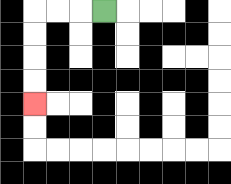{'start': '[4, 0]', 'end': '[1, 4]', 'path_directions': 'L,L,L,D,D,D,D', 'path_coordinates': '[[4, 0], [3, 0], [2, 0], [1, 0], [1, 1], [1, 2], [1, 3], [1, 4]]'}